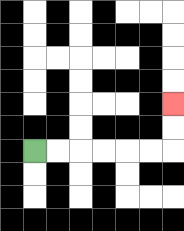{'start': '[1, 6]', 'end': '[7, 4]', 'path_directions': 'R,R,R,R,R,R,U,U', 'path_coordinates': '[[1, 6], [2, 6], [3, 6], [4, 6], [5, 6], [6, 6], [7, 6], [7, 5], [7, 4]]'}